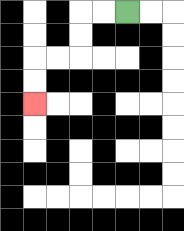{'start': '[5, 0]', 'end': '[1, 4]', 'path_directions': 'L,L,D,D,L,L,D,D', 'path_coordinates': '[[5, 0], [4, 0], [3, 0], [3, 1], [3, 2], [2, 2], [1, 2], [1, 3], [1, 4]]'}